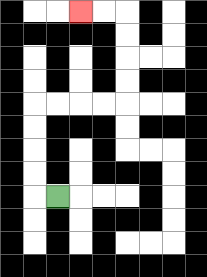{'start': '[2, 8]', 'end': '[3, 0]', 'path_directions': 'L,U,U,U,U,R,R,R,R,U,U,U,U,L,L', 'path_coordinates': '[[2, 8], [1, 8], [1, 7], [1, 6], [1, 5], [1, 4], [2, 4], [3, 4], [4, 4], [5, 4], [5, 3], [5, 2], [5, 1], [5, 0], [4, 0], [3, 0]]'}